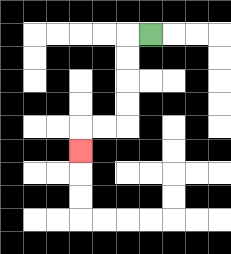{'start': '[6, 1]', 'end': '[3, 6]', 'path_directions': 'L,D,D,D,D,L,L,D', 'path_coordinates': '[[6, 1], [5, 1], [5, 2], [5, 3], [5, 4], [5, 5], [4, 5], [3, 5], [3, 6]]'}